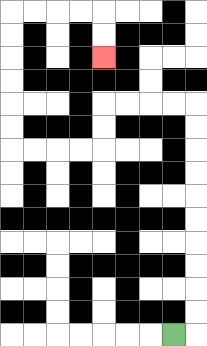{'start': '[7, 14]', 'end': '[4, 2]', 'path_directions': 'R,U,U,U,U,U,U,U,U,U,U,L,L,L,L,D,D,L,L,L,L,U,U,U,U,U,U,R,R,R,R,D,D', 'path_coordinates': '[[7, 14], [8, 14], [8, 13], [8, 12], [8, 11], [8, 10], [8, 9], [8, 8], [8, 7], [8, 6], [8, 5], [8, 4], [7, 4], [6, 4], [5, 4], [4, 4], [4, 5], [4, 6], [3, 6], [2, 6], [1, 6], [0, 6], [0, 5], [0, 4], [0, 3], [0, 2], [0, 1], [0, 0], [1, 0], [2, 0], [3, 0], [4, 0], [4, 1], [4, 2]]'}